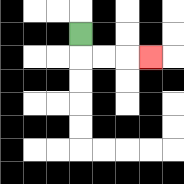{'start': '[3, 1]', 'end': '[6, 2]', 'path_directions': 'D,R,R,R', 'path_coordinates': '[[3, 1], [3, 2], [4, 2], [5, 2], [6, 2]]'}